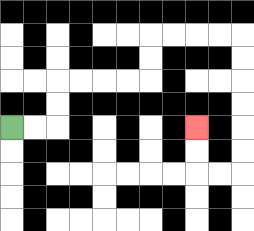{'start': '[0, 5]', 'end': '[8, 5]', 'path_directions': 'R,R,U,U,R,R,R,R,U,U,R,R,R,R,D,D,D,D,D,D,L,L,U,U', 'path_coordinates': '[[0, 5], [1, 5], [2, 5], [2, 4], [2, 3], [3, 3], [4, 3], [5, 3], [6, 3], [6, 2], [6, 1], [7, 1], [8, 1], [9, 1], [10, 1], [10, 2], [10, 3], [10, 4], [10, 5], [10, 6], [10, 7], [9, 7], [8, 7], [8, 6], [8, 5]]'}